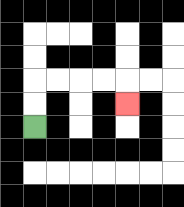{'start': '[1, 5]', 'end': '[5, 4]', 'path_directions': 'U,U,R,R,R,R,D', 'path_coordinates': '[[1, 5], [1, 4], [1, 3], [2, 3], [3, 3], [4, 3], [5, 3], [5, 4]]'}